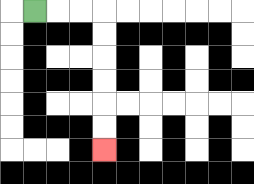{'start': '[1, 0]', 'end': '[4, 6]', 'path_directions': 'R,R,R,D,D,D,D,D,D', 'path_coordinates': '[[1, 0], [2, 0], [3, 0], [4, 0], [4, 1], [4, 2], [4, 3], [4, 4], [4, 5], [4, 6]]'}